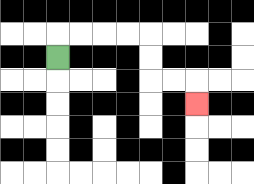{'start': '[2, 2]', 'end': '[8, 4]', 'path_directions': 'U,R,R,R,R,D,D,R,R,D', 'path_coordinates': '[[2, 2], [2, 1], [3, 1], [4, 1], [5, 1], [6, 1], [6, 2], [6, 3], [7, 3], [8, 3], [8, 4]]'}